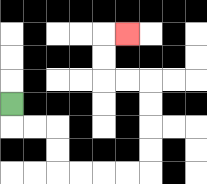{'start': '[0, 4]', 'end': '[5, 1]', 'path_directions': 'D,R,R,D,D,R,R,R,R,U,U,U,U,L,L,U,U,R', 'path_coordinates': '[[0, 4], [0, 5], [1, 5], [2, 5], [2, 6], [2, 7], [3, 7], [4, 7], [5, 7], [6, 7], [6, 6], [6, 5], [6, 4], [6, 3], [5, 3], [4, 3], [4, 2], [4, 1], [5, 1]]'}